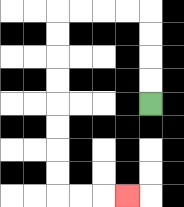{'start': '[6, 4]', 'end': '[5, 8]', 'path_directions': 'U,U,U,U,L,L,L,L,D,D,D,D,D,D,D,D,R,R,R', 'path_coordinates': '[[6, 4], [6, 3], [6, 2], [6, 1], [6, 0], [5, 0], [4, 0], [3, 0], [2, 0], [2, 1], [2, 2], [2, 3], [2, 4], [2, 5], [2, 6], [2, 7], [2, 8], [3, 8], [4, 8], [5, 8]]'}